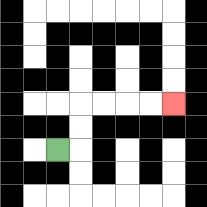{'start': '[2, 6]', 'end': '[7, 4]', 'path_directions': 'R,U,U,R,R,R,R', 'path_coordinates': '[[2, 6], [3, 6], [3, 5], [3, 4], [4, 4], [5, 4], [6, 4], [7, 4]]'}